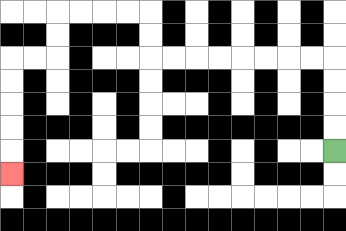{'start': '[14, 6]', 'end': '[0, 7]', 'path_directions': 'U,U,U,U,L,L,L,L,L,L,L,L,U,U,L,L,L,L,D,D,L,L,D,D,D,D,D', 'path_coordinates': '[[14, 6], [14, 5], [14, 4], [14, 3], [14, 2], [13, 2], [12, 2], [11, 2], [10, 2], [9, 2], [8, 2], [7, 2], [6, 2], [6, 1], [6, 0], [5, 0], [4, 0], [3, 0], [2, 0], [2, 1], [2, 2], [1, 2], [0, 2], [0, 3], [0, 4], [0, 5], [0, 6], [0, 7]]'}